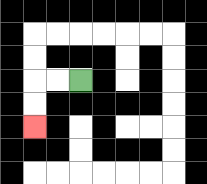{'start': '[3, 3]', 'end': '[1, 5]', 'path_directions': 'L,L,D,D', 'path_coordinates': '[[3, 3], [2, 3], [1, 3], [1, 4], [1, 5]]'}